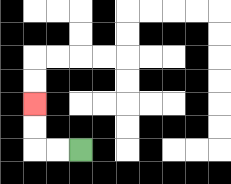{'start': '[3, 6]', 'end': '[1, 4]', 'path_directions': 'L,L,U,U', 'path_coordinates': '[[3, 6], [2, 6], [1, 6], [1, 5], [1, 4]]'}